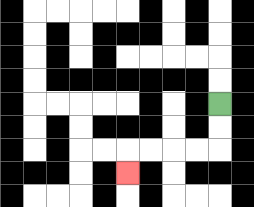{'start': '[9, 4]', 'end': '[5, 7]', 'path_directions': 'D,D,L,L,L,L,D', 'path_coordinates': '[[9, 4], [9, 5], [9, 6], [8, 6], [7, 6], [6, 6], [5, 6], [5, 7]]'}